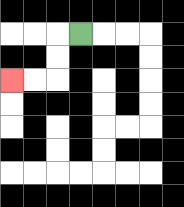{'start': '[3, 1]', 'end': '[0, 3]', 'path_directions': 'L,D,D,L,L', 'path_coordinates': '[[3, 1], [2, 1], [2, 2], [2, 3], [1, 3], [0, 3]]'}